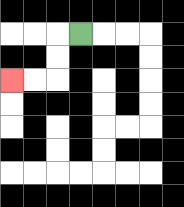{'start': '[3, 1]', 'end': '[0, 3]', 'path_directions': 'L,D,D,L,L', 'path_coordinates': '[[3, 1], [2, 1], [2, 2], [2, 3], [1, 3], [0, 3]]'}